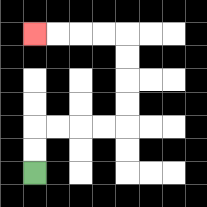{'start': '[1, 7]', 'end': '[1, 1]', 'path_directions': 'U,U,R,R,R,R,U,U,U,U,L,L,L,L', 'path_coordinates': '[[1, 7], [1, 6], [1, 5], [2, 5], [3, 5], [4, 5], [5, 5], [5, 4], [5, 3], [5, 2], [5, 1], [4, 1], [3, 1], [2, 1], [1, 1]]'}